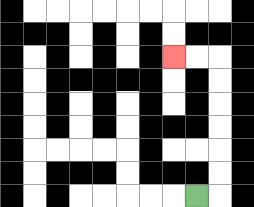{'start': '[8, 8]', 'end': '[7, 2]', 'path_directions': 'R,U,U,U,U,U,U,L,L', 'path_coordinates': '[[8, 8], [9, 8], [9, 7], [9, 6], [9, 5], [9, 4], [9, 3], [9, 2], [8, 2], [7, 2]]'}